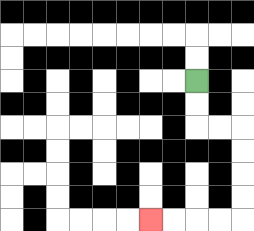{'start': '[8, 3]', 'end': '[6, 9]', 'path_directions': 'D,D,R,R,D,D,D,D,L,L,L,L', 'path_coordinates': '[[8, 3], [8, 4], [8, 5], [9, 5], [10, 5], [10, 6], [10, 7], [10, 8], [10, 9], [9, 9], [8, 9], [7, 9], [6, 9]]'}